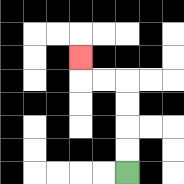{'start': '[5, 7]', 'end': '[3, 2]', 'path_directions': 'U,U,U,U,L,L,U', 'path_coordinates': '[[5, 7], [5, 6], [5, 5], [5, 4], [5, 3], [4, 3], [3, 3], [3, 2]]'}